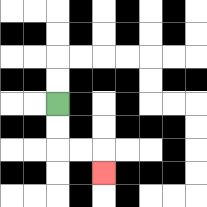{'start': '[2, 4]', 'end': '[4, 7]', 'path_directions': 'D,D,R,R,D', 'path_coordinates': '[[2, 4], [2, 5], [2, 6], [3, 6], [4, 6], [4, 7]]'}